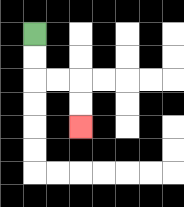{'start': '[1, 1]', 'end': '[3, 5]', 'path_directions': 'D,D,R,R,D,D', 'path_coordinates': '[[1, 1], [1, 2], [1, 3], [2, 3], [3, 3], [3, 4], [3, 5]]'}